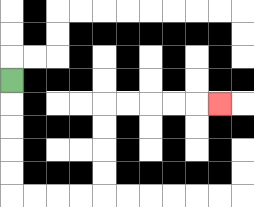{'start': '[0, 3]', 'end': '[9, 4]', 'path_directions': 'D,D,D,D,D,R,R,R,R,U,U,U,U,R,R,R,R,R', 'path_coordinates': '[[0, 3], [0, 4], [0, 5], [0, 6], [0, 7], [0, 8], [1, 8], [2, 8], [3, 8], [4, 8], [4, 7], [4, 6], [4, 5], [4, 4], [5, 4], [6, 4], [7, 4], [8, 4], [9, 4]]'}